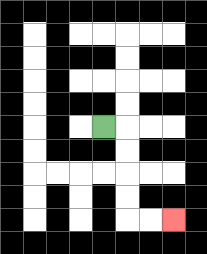{'start': '[4, 5]', 'end': '[7, 9]', 'path_directions': 'R,D,D,D,D,R,R', 'path_coordinates': '[[4, 5], [5, 5], [5, 6], [5, 7], [5, 8], [5, 9], [6, 9], [7, 9]]'}